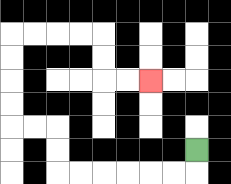{'start': '[8, 6]', 'end': '[6, 3]', 'path_directions': 'D,L,L,L,L,L,L,U,U,L,L,U,U,U,U,R,R,R,R,D,D,R,R', 'path_coordinates': '[[8, 6], [8, 7], [7, 7], [6, 7], [5, 7], [4, 7], [3, 7], [2, 7], [2, 6], [2, 5], [1, 5], [0, 5], [0, 4], [0, 3], [0, 2], [0, 1], [1, 1], [2, 1], [3, 1], [4, 1], [4, 2], [4, 3], [5, 3], [6, 3]]'}